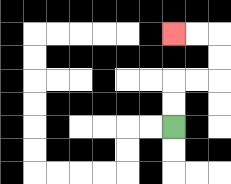{'start': '[7, 5]', 'end': '[7, 1]', 'path_directions': 'U,U,R,R,U,U,L,L', 'path_coordinates': '[[7, 5], [7, 4], [7, 3], [8, 3], [9, 3], [9, 2], [9, 1], [8, 1], [7, 1]]'}